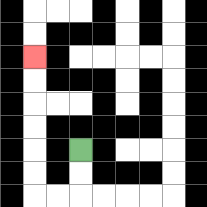{'start': '[3, 6]', 'end': '[1, 2]', 'path_directions': 'D,D,L,L,U,U,U,U,U,U', 'path_coordinates': '[[3, 6], [3, 7], [3, 8], [2, 8], [1, 8], [1, 7], [1, 6], [1, 5], [1, 4], [1, 3], [1, 2]]'}